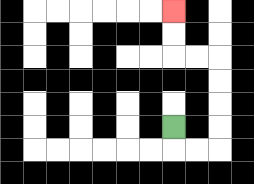{'start': '[7, 5]', 'end': '[7, 0]', 'path_directions': 'D,R,R,U,U,U,U,L,L,U,U', 'path_coordinates': '[[7, 5], [7, 6], [8, 6], [9, 6], [9, 5], [9, 4], [9, 3], [9, 2], [8, 2], [7, 2], [7, 1], [7, 0]]'}